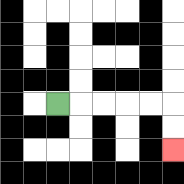{'start': '[2, 4]', 'end': '[7, 6]', 'path_directions': 'R,R,R,R,R,D,D', 'path_coordinates': '[[2, 4], [3, 4], [4, 4], [5, 4], [6, 4], [7, 4], [7, 5], [7, 6]]'}